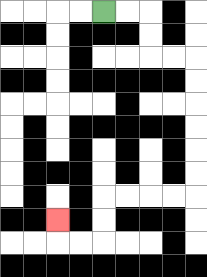{'start': '[4, 0]', 'end': '[2, 9]', 'path_directions': 'R,R,D,D,R,R,D,D,D,D,D,D,L,L,L,L,D,D,L,L,U', 'path_coordinates': '[[4, 0], [5, 0], [6, 0], [6, 1], [6, 2], [7, 2], [8, 2], [8, 3], [8, 4], [8, 5], [8, 6], [8, 7], [8, 8], [7, 8], [6, 8], [5, 8], [4, 8], [4, 9], [4, 10], [3, 10], [2, 10], [2, 9]]'}